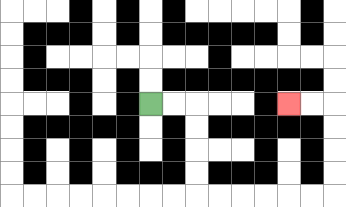{'start': '[6, 4]', 'end': '[12, 4]', 'path_directions': 'R,R,D,D,D,D,R,R,R,R,R,R,U,U,U,U,L,L', 'path_coordinates': '[[6, 4], [7, 4], [8, 4], [8, 5], [8, 6], [8, 7], [8, 8], [9, 8], [10, 8], [11, 8], [12, 8], [13, 8], [14, 8], [14, 7], [14, 6], [14, 5], [14, 4], [13, 4], [12, 4]]'}